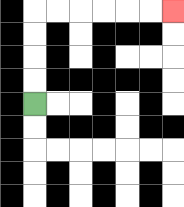{'start': '[1, 4]', 'end': '[7, 0]', 'path_directions': 'U,U,U,U,R,R,R,R,R,R', 'path_coordinates': '[[1, 4], [1, 3], [1, 2], [1, 1], [1, 0], [2, 0], [3, 0], [4, 0], [5, 0], [6, 0], [7, 0]]'}